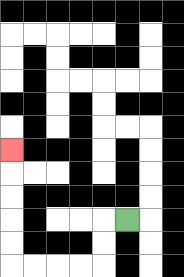{'start': '[5, 9]', 'end': '[0, 6]', 'path_directions': 'L,D,D,L,L,L,L,U,U,U,U,U', 'path_coordinates': '[[5, 9], [4, 9], [4, 10], [4, 11], [3, 11], [2, 11], [1, 11], [0, 11], [0, 10], [0, 9], [0, 8], [0, 7], [0, 6]]'}